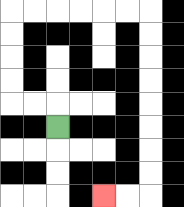{'start': '[2, 5]', 'end': '[4, 8]', 'path_directions': 'U,L,L,U,U,U,U,R,R,R,R,R,R,D,D,D,D,D,D,D,D,L,L', 'path_coordinates': '[[2, 5], [2, 4], [1, 4], [0, 4], [0, 3], [0, 2], [0, 1], [0, 0], [1, 0], [2, 0], [3, 0], [4, 0], [5, 0], [6, 0], [6, 1], [6, 2], [6, 3], [6, 4], [6, 5], [6, 6], [6, 7], [6, 8], [5, 8], [4, 8]]'}